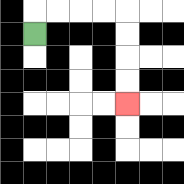{'start': '[1, 1]', 'end': '[5, 4]', 'path_directions': 'U,R,R,R,R,D,D,D,D', 'path_coordinates': '[[1, 1], [1, 0], [2, 0], [3, 0], [4, 0], [5, 0], [5, 1], [5, 2], [5, 3], [5, 4]]'}